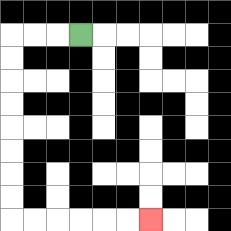{'start': '[3, 1]', 'end': '[6, 9]', 'path_directions': 'L,L,L,D,D,D,D,D,D,D,D,R,R,R,R,R,R', 'path_coordinates': '[[3, 1], [2, 1], [1, 1], [0, 1], [0, 2], [0, 3], [0, 4], [0, 5], [0, 6], [0, 7], [0, 8], [0, 9], [1, 9], [2, 9], [3, 9], [4, 9], [5, 9], [6, 9]]'}